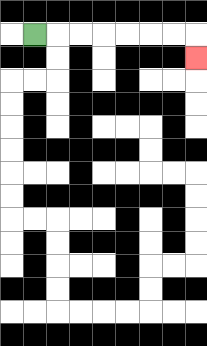{'start': '[1, 1]', 'end': '[8, 2]', 'path_directions': 'R,R,R,R,R,R,R,D', 'path_coordinates': '[[1, 1], [2, 1], [3, 1], [4, 1], [5, 1], [6, 1], [7, 1], [8, 1], [8, 2]]'}